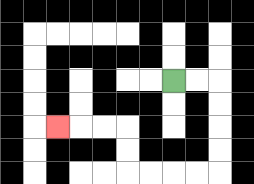{'start': '[7, 3]', 'end': '[2, 5]', 'path_directions': 'R,R,D,D,D,D,L,L,L,L,U,U,L,L,L', 'path_coordinates': '[[7, 3], [8, 3], [9, 3], [9, 4], [9, 5], [9, 6], [9, 7], [8, 7], [7, 7], [6, 7], [5, 7], [5, 6], [5, 5], [4, 5], [3, 5], [2, 5]]'}